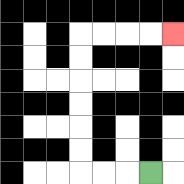{'start': '[6, 7]', 'end': '[7, 1]', 'path_directions': 'L,L,L,U,U,U,U,U,U,R,R,R,R', 'path_coordinates': '[[6, 7], [5, 7], [4, 7], [3, 7], [3, 6], [3, 5], [3, 4], [3, 3], [3, 2], [3, 1], [4, 1], [5, 1], [6, 1], [7, 1]]'}